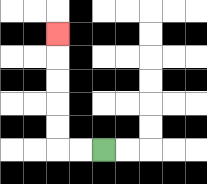{'start': '[4, 6]', 'end': '[2, 1]', 'path_directions': 'L,L,U,U,U,U,U', 'path_coordinates': '[[4, 6], [3, 6], [2, 6], [2, 5], [2, 4], [2, 3], [2, 2], [2, 1]]'}